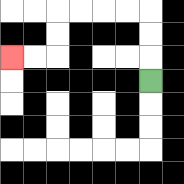{'start': '[6, 3]', 'end': '[0, 2]', 'path_directions': 'U,U,U,L,L,L,L,D,D,L,L', 'path_coordinates': '[[6, 3], [6, 2], [6, 1], [6, 0], [5, 0], [4, 0], [3, 0], [2, 0], [2, 1], [2, 2], [1, 2], [0, 2]]'}